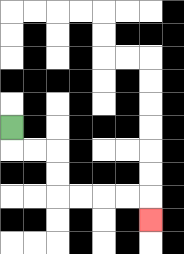{'start': '[0, 5]', 'end': '[6, 9]', 'path_directions': 'D,R,R,D,D,R,R,R,R,D', 'path_coordinates': '[[0, 5], [0, 6], [1, 6], [2, 6], [2, 7], [2, 8], [3, 8], [4, 8], [5, 8], [6, 8], [6, 9]]'}